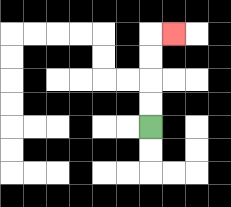{'start': '[6, 5]', 'end': '[7, 1]', 'path_directions': 'U,U,U,U,R', 'path_coordinates': '[[6, 5], [6, 4], [6, 3], [6, 2], [6, 1], [7, 1]]'}